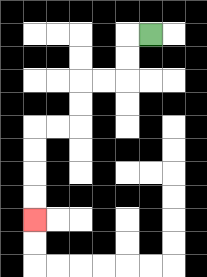{'start': '[6, 1]', 'end': '[1, 9]', 'path_directions': 'L,D,D,L,L,D,D,L,L,D,D,D,D', 'path_coordinates': '[[6, 1], [5, 1], [5, 2], [5, 3], [4, 3], [3, 3], [3, 4], [3, 5], [2, 5], [1, 5], [1, 6], [1, 7], [1, 8], [1, 9]]'}